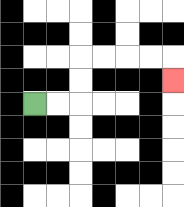{'start': '[1, 4]', 'end': '[7, 3]', 'path_directions': 'R,R,U,U,R,R,R,R,D', 'path_coordinates': '[[1, 4], [2, 4], [3, 4], [3, 3], [3, 2], [4, 2], [5, 2], [6, 2], [7, 2], [7, 3]]'}